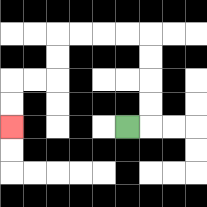{'start': '[5, 5]', 'end': '[0, 5]', 'path_directions': 'R,U,U,U,U,L,L,L,L,D,D,L,L,D,D', 'path_coordinates': '[[5, 5], [6, 5], [6, 4], [6, 3], [6, 2], [6, 1], [5, 1], [4, 1], [3, 1], [2, 1], [2, 2], [2, 3], [1, 3], [0, 3], [0, 4], [0, 5]]'}